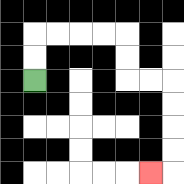{'start': '[1, 3]', 'end': '[6, 7]', 'path_directions': 'U,U,R,R,R,R,D,D,R,R,D,D,D,D,L', 'path_coordinates': '[[1, 3], [1, 2], [1, 1], [2, 1], [3, 1], [4, 1], [5, 1], [5, 2], [5, 3], [6, 3], [7, 3], [7, 4], [7, 5], [7, 6], [7, 7], [6, 7]]'}